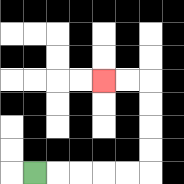{'start': '[1, 7]', 'end': '[4, 3]', 'path_directions': 'R,R,R,R,R,U,U,U,U,L,L', 'path_coordinates': '[[1, 7], [2, 7], [3, 7], [4, 7], [5, 7], [6, 7], [6, 6], [6, 5], [6, 4], [6, 3], [5, 3], [4, 3]]'}